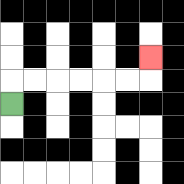{'start': '[0, 4]', 'end': '[6, 2]', 'path_directions': 'U,R,R,R,R,R,R,U', 'path_coordinates': '[[0, 4], [0, 3], [1, 3], [2, 3], [3, 3], [4, 3], [5, 3], [6, 3], [6, 2]]'}